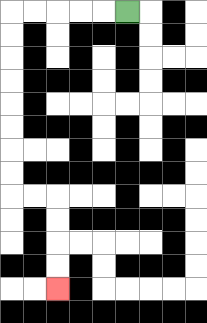{'start': '[5, 0]', 'end': '[2, 12]', 'path_directions': 'L,L,L,L,L,D,D,D,D,D,D,D,D,R,R,D,D,D,D', 'path_coordinates': '[[5, 0], [4, 0], [3, 0], [2, 0], [1, 0], [0, 0], [0, 1], [0, 2], [0, 3], [0, 4], [0, 5], [0, 6], [0, 7], [0, 8], [1, 8], [2, 8], [2, 9], [2, 10], [2, 11], [2, 12]]'}